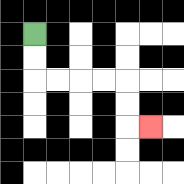{'start': '[1, 1]', 'end': '[6, 5]', 'path_directions': 'D,D,R,R,R,R,D,D,R', 'path_coordinates': '[[1, 1], [1, 2], [1, 3], [2, 3], [3, 3], [4, 3], [5, 3], [5, 4], [5, 5], [6, 5]]'}